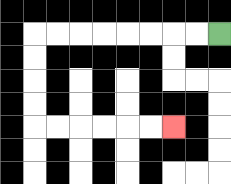{'start': '[9, 1]', 'end': '[7, 5]', 'path_directions': 'L,L,L,L,L,L,L,L,D,D,D,D,R,R,R,R,R,R', 'path_coordinates': '[[9, 1], [8, 1], [7, 1], [6, 1], [5, 1], [4, 1], [3, 1], [2, 1], [1, 1], [1, 2], [1, 3], [1, 4], [1, 5], [2, 5], [3, 5], [4, 5], [5, 5], [6, 5], [7, 5]]'}